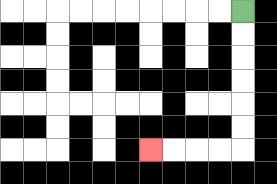{'start': '[10, 0]', 'end': '[6, 6]', 'path_directions': 'D,D,D,D,D,D,L,L,L,L', 'path_coordinates': '[[10, 0], [10, 1], [10, 2], [10, 3], [10, 4], [10, 5], [10, 6], [9, 6], [8, 6], [7, 6], [6, 6]]'}